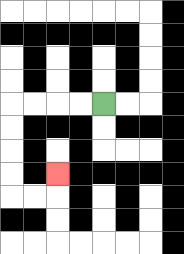{'start': '[4, 4]', 'end': '[2, 7]', 'path_directions': 'L,L,L,L,D,D,D,D,R,R,U', 'path_coordinates': '[[4, 4], [3, 4], [2, 4], [1, 4], [0, 4], [0, 5], [0, 6], [0, 7], [0, 8], [1, 8], [2, 8], [2, 7]]'}